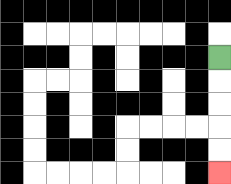{'start': '[9, 2]', 'end': '[9, 7]', 'path_directions': 'D,D,D,D,D', 'path_coordinates': '[[9, 2], [9, 3], [9, 4], [9, 5], [9, 6], [9, 7]]'}